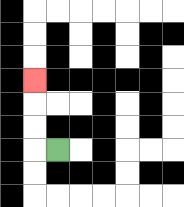{'start': '[2, 6]', 'end': '[1, 3]', 'path_directions': 'L,U,U,U', 'path_coordinates': '[[2, 6], [1, 6], [1, 5], [1, 4], [1, 3]]'}